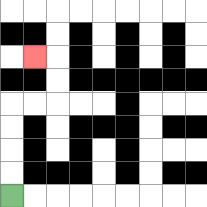{'start': '[0, 8]', 'end': '[1, 2]', 'path_directions': 'U,U,U,U,R,R,U,U,L', 'path_coordinates': '[[0, 8], [0, 7], [0, 6], [0, 5], [0, 4], [1, 4], [2, 4], [2, 3], [2, 2], [1, 2]]'}